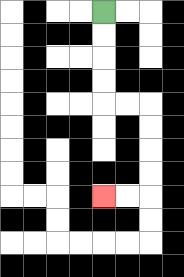{'start': '[4, 0]', 'end': '[4, 8]', 'path_directions': 'D,D,D,D,R,R,D,D,D,D,L,L', 'path_coordinates': '[[4, 0], [4, 1], [4, 2], [4, 3], [4, 4], [5, 4], [6, 4], [6, 5], [6, 6], [6, 7], [6, 8], [5, 8], [4, 8]]'}